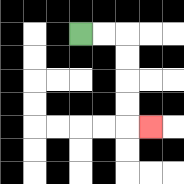{'start': '[3, 1]', 'end': '[6, 5]', 'path_directions': 'R,R,D,D,D,D,R', 'path_coordinates': '[[3, 1], [4, 1], [5, 1], [5, 2], [5, 3], [5, 4], [5, 5], [6, 5]]'}